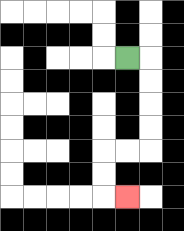{'start': '[5, 2]', 'end': '[5, 8]', 'path_directions': 'R,D,D,D,D,L,L,D,D,R', 'path_coordinates': '[[5, 2], [6, 2], [6, 3], [6, 4], [6, 5], [6, 6], [5, 6], [4, 6], [4, 7], [4, 8], [5, 8]]'}